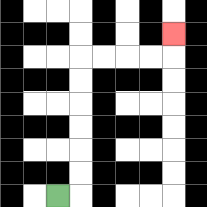{'start': '[2, 8]', 'end': '[7, 1]', 'path_directions': 'R,U,U,U,U,U,U,R,R,R,R,U', 'path_coordinates': '[[2, 8], [3, 8], [3, 7], [3, 6], [3, 5], [3, 4], [3, 3], [3, 2], [4, 2], [5, 2], [6, 2], [7, 2], [7, 1]]'}